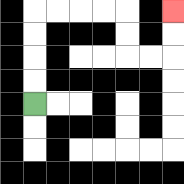{'start': '[1, 4]', 'end': '[7, 0]', 'path_directions': 'U,U,U,U,R,R,R,R,D,D,R,R,U,U', 'path_coordinates': '[[1, 4], [1, 3], [1, 2], [1, 1], [1, 0], [2, 0], [3, 0], [4, 0], [5, 0], [5, 1], [5, 2], [6, 2], [7, 2], [7, 1], [7, 0]]'}